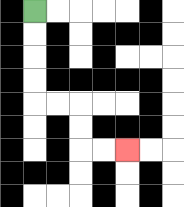{'start': '[1, 0]', 'end': '[5, 6]', 'path_directions': 'D,D,D,D,R,R,D,D,R,R', 'path_coordinates': '[[1, 0], [1, 1], [1, 2], [1, 3], [1, 4], [2, 4], [3, 4], [3, 5], [3, 6], [4, 6], [5, 6]]'}